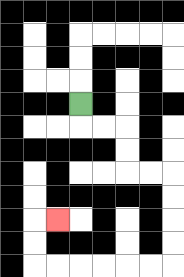{'start': '[3, 4]', 'end': '[2, 9]', 'path_directions': 'D,R,R,D,D,R,R,D,D,D,D,L,L,L,L,L,L,U,U,R', 'path_coordinates': '[[3, 4], [3, 5], [4, 5], [5, 5], [5, 6], [5, 7], [6, 7], [7, 7], [7, 8], [7, 9], [7, 10], [7, 11], [6, 11], [5, 11], [4, 11], [3, 11], [2, 11], [1, 11], [1, 10], [1, 9], [2, 9]]'}